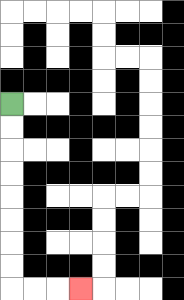{'start': '[0, 4]', 'end': '[3, 12]', 'path_directions': 'D,D,D,D,D,D,D,D,R,R,R', 'path_coordinates': '[[0, 4], [0, 5], [0, 6], [0, 7], [0, 8], [0, 9], [0, 10], [0, 11], [0, 12], [1, 12], [2, 12], [3, 12]]'}